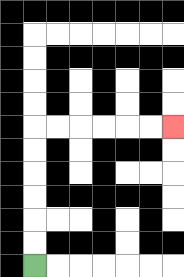{'start': '[1, 11]', 'end': '[7, 5]', 'path_directions': 'U,U,U,U,U,U,R,R,R,R,R,R', 'path_coordinates': '[[1, 11], [1, 10], [1, 9], [1, 8], [1, 7], [1, 6], [1, 5], [2, 5], [3, 5], [4, 5], [5, 5], [6, 5], [7, 5]]'}